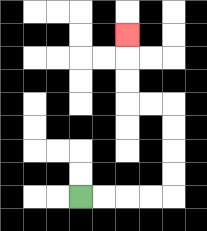{'start': '[3, 8]', 'end': '[5, 1]', 'path_directions': 'R,R,R,R,U,U,U,U,L,L,U,U,U', 'path_coordinates': '[[3, 8], [4, 8], [5, 8], [6, 8], [7, 8], [7, 7], [7, 6], [7, 5], [7, 4], [6, 4], [5, 4], [5, 3], [5, 2], [5, 1]]'}